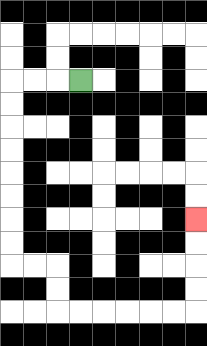{'start': '[3, 3]', 'end': '[8, 9]', 'path_directions': 'L,L,L,D,D,D,D,D,D,D,D,R,R,D,D,R,R,R,R,R,R,U,U,U,U', 'path_coordinates': '[[3, 3], [2, 3], [1, 3], [0, 3], [0, 4], [0, 5], [0, 6], [0, 7], [0, 8], [0, 9], [0, 10], [0, 11], [1, 11], [2, 11], [2, 12], [2, 13], [3, 13], [4, 13], [5, 13], [6, 13], [7, 13], [8, 13], [8, 12], [8, 11], [8, 10], [8, 9]]'}